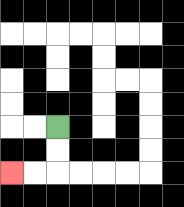{'start': '[2, 5]', 'end': '[0, 7]', 'path_directions': 'D,D,L,L', 'path_coordinates': '[[2, 5], [2, 6], [2, 7], [1, 7], [0, 7]]'}